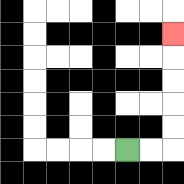{'start': '[5, 6]', 'end': '[7, 1]', 'path_directions': 'R,R,U,U,U,U,U', 'path_coordinates': '[[5, 6], [6, 6], [7, 6], [7, 5], [7, 4], [7, 3], [7, 2], [7, 1]]'}